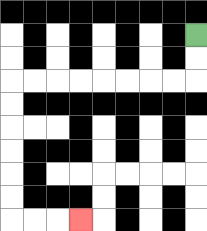{'start': '[8, 1]', 'end': '[3, 9]', 'path_directions': 'D,D,L,L,L,L,L,L,L,L,D,D,D,D,D,D,R,R,R', 'path_coordinates': '[[8, 1], [8, 2], [8, 3], [7, 3], [6, 3], [5, 3], [4, 3], [3, 3], [2, 3], [1, 3], [0, 3], [0, 4], [0, 5], [0, 6], [0, 7], [0, 8], [0, 9], [1, 9], [2, 9], [3, 9]]'}